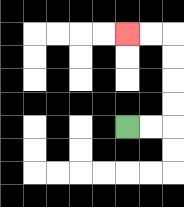{'start': '[5, 5]', 'end': '[5, 1]', 'path_directions': 'R,R,U,U,U,U,L,L', 'path_coordinates': '[[5, 5], [6, 5], [7, 5], [7, 4], [7, 3], [7, 2], [7, 1], [6, 1], [5, 1]]'}